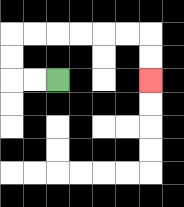{'start': '[2, 3]', 'end': '[6, 3]', 'path_directions': 'L,L,U,U,R,R,R,R,R,R,D,D', 'path_coordinates': '[[2, 3], [1, 3], [0, 3], [0, 2], [0, 1], [1, 1], [2, 1], [3, 1], [4, 1], [5, 1], [6, 1], [6, 2], [6, 3]]'}